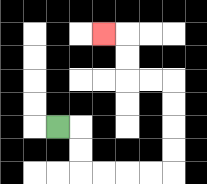{'start': '[2, 5]', 'end': '[4, 1]', 'path_directions': 'R,D,D,R,R,R,R,U,U,U,U,L,L,U,U,L', 'path_coordinates': '[[2, 5], [3, 5], [3, 6], [3, 7], [4, 7], [5, 7], [6, 7], [7, 7], [7, 6], [7, 5], [7, 4], [7, 3], [6, 3], [5, 3], [5, 2], [5, 1], [4, 1]]'}